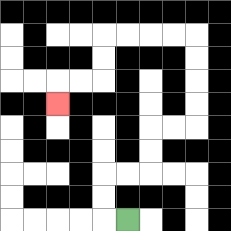{'start': '[5, 9]', 'end': '[2, 4]', 'path_directions': 'L,U,U,R,R,U,U,R,R,U,U,U,U,L,L,L,L,D,D,L,L,D', 'path_coordinates': '[[5, 9], [4, 9], [4, 8], [4, 7], [5, 7], [6, 7], [6, 6], [6, 5], [7, 5], [8, 5], [8, 4], [8, 3], [8, 2], [8, 1], [7, 1], [6, 1], [5, 1], [4, 1], [4, 2], [4, 3], [3, 3], [2, 3], [2, 4]]'}